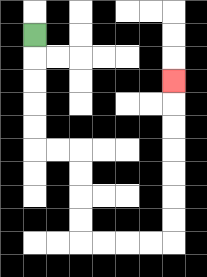{'start': '[1, 1]', 'end': '[7, 3]', 'path_directions': 'D,D,D,D,D,R,R,D,D,D,D,R,R,R,R,U,U,U,U,U,U,U', 'path_coordinates': '[[1, 1], [1, 2], [1, 3], [1, 4], [1, 5], [1, 6], [2, 6], [3, 6], [3, 7], [3, 8], [3, 9], [3, 10], [4, 10], [5, 10], [6, 10], [7, 10], [7, 9], [7, 8], [7, 7], [7, 6], [7, 5], [7, 4], [7, 3]]'}